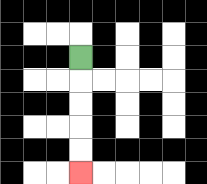{'start': '[3, 2]', 'end': '[3, 7]', 'path_directions': 'D,D,D,D,D', 'path_coordinates': '[[3, 2], [3, 3], [3, 4], [3, 5], [3, 6], [3, 7]]'}